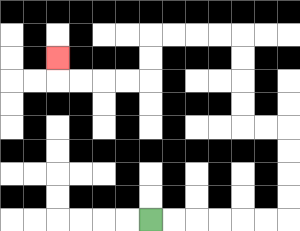{'start': '[6, 9]', 'end': '[2, 2]', 'path_directions': 'R,R,R,R,R,R,U,U,U,U,L,L,U,U,U,U,L,L,L,L,D,D,L,L,L,L,U', 'path_coordinates': '[[6, 9], [7, 9], [8, 9], [9, 9], [10, 9], [11, 9], [12, 9], [12, 8], [12, 7], [12, 6], [12, 5], [11, 5], [10, 5], [10, 4], [10, 3], [10, 2], [10, 1], [9, 1], [8, 1], [7, 1], [6, 1], [6, 2], [6, 3], [5, 3], [4, 3], [3, 3], [2, 3], [2, 2]]'}